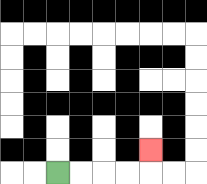{'start': '[2, 7]', 'end': '[6, 6]', 'path_directions': 'R,R,R,R,U', 'path_coordinates': '[[2, 7], [3, 7], [4, 7], [5, 7], [6, 7], [6, 6]]'}